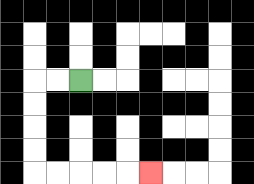{'start': '[3, 3]', 'end': '[6, 7]', 'path_directions': 'L,L,D,D,D,D,R,R,R,R,R', 'path_coordinates': '[[3, 3], [2, 3], [1, 3], [1, 4], [1, 5], [1, 6], [1, 7], [2, 7], [3, 7], [4, 7], [5, 7], [6, 7]]'}